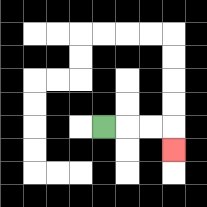{'start': '[4, 5]', 'end': '[7, 6]', 'path_directions': 'R,R,R,D', 'path_coordinates': '[[4, 5], [5, 5], [6, 5], [7, 5], [7, 6]]'}